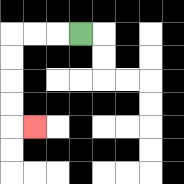{'start': '[3, 1]', 'end': '[1, 5]', 'path_directions': 'L,L,L,D,D,D,D,R', 'path_coordinates': '[[3, 1], [2, 1], [1, 1], [0, 1], [0, 2], [0, 3], [0, 4], [0, 5], [1, 5]]'}